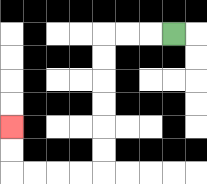{'start': '[7, 1]', 'end': '[0, 5]', 'path_directions': 'L,L,L,D,D,D,D,D,D,L,L,L,L,U,U', 'path_coordinates': '[[7, 1], [6, 1], [5, 1], [4, 1], [4, 2], [4, 3], [4, 4], [4, 5], [4, 6], [4, 7], [3, 7], [2, 7], [1, 7], [0, 7], [0, 6], [0, 5]]'}